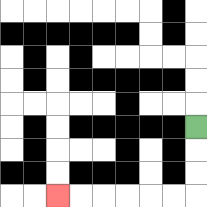{'start': '[8, 5]', 'end': '[2, 8]', 'path_directions': 'D,D,D,L,L,L,L,L,L', 'path_coordinates': '[[8, 5], [8, 6], [8, 7], [8, 8], [7, 8], [6, 8], [5, 8], [4, 8], [3, 8], [2, 8]]'}